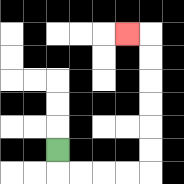{'start': '[2, 6]', 'end': '[5, 1]', 'path_directions': 'D,R,R,R,R,U,U,U,U,U,U,L', 'path_coordinates': '[[2, 6], [2, 7], [3, 7], [4, 7], [5, 7], [6, 7], [6, 6], [6, 5], [6, 4], [6, 3], [6, 2], [6, 1], [5, 1]]'}